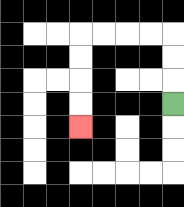{'start': '[7, 4]', 'end': '[3, 5]', 'path_directions': 'U,U,U,L,L,L,L,D,D,D,D', 'path_coordinates': '[[7, 4], [7, 3], [7, 2], [7, 1], [6, 1], [5, 1], [4, 1], [3, 1], [3, 2], [3, 3], [3, 4], [3, 5]]'}